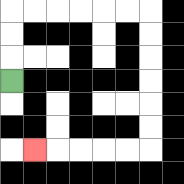{'start': '[0, 3]', 'end': '[1, 6]', 'path_directions': 'U,U,U,R,R,R,R,R,R,D,D,D,D,D,D,L,L,L,L,L', 'path_coordinates': '[[0, 3], [0, 2], [0, 1], [0, 0], [1, 0], [2, 0], [3, 0], [4, 0], [5, 0], [6, 0], [6, 1], [6, 2], [6, 3], [6, 4], [6, 5], [6, 6], [5, 6], [4, 6], [3, 6], [2, 6], [1, 6]]'}